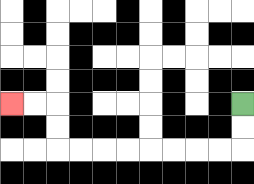{'start': '[10, 4]', 'end': '[0, 4]', 'path_directions': 'D,D,L,L,L,L,L,L,L,L,U,U,L,L', 'path_coordinates': '[[10, 4], [10, 5], [10, 6], [9, 6], [8, 6], [7, 6], [6, 6], [5, 6], [4, 6], [3, 6], [2, 6], [2, 5], [2, 4], [1, 4], [0, 4]]'}